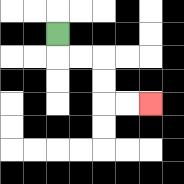{'start': '[2, 1]', 'end': '[6, 4]', 'path_directions': 'D,R,R,D,D,R,R', 'path_coordinates': '[[2, 1], [2, 2], [3, 2], [4, 2], [4, 3], [4, 4], [5, 4], [6, 4]]'}